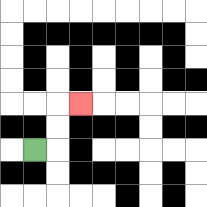{'start': '[1, 6]', 'end': '[3, 4]', 'path_directions': 'R,U,U,R', 'path_coordinates': '[[1, 6], [2, 6], [2, 5], [2, 4], [3, 4]]'}